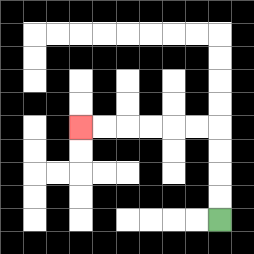{'start': '[9, 9]', 'end': '[3, 5]', 'path_directions': 'U,U,U,U,L,L,L,L,L,L', 'path_coordinates': '[[9, 9], [9, 8], [9, 7], [9, 6], [9, 5], [8, 5], [7, 5], [6, 5], [5, 5], [4, 5], [3, 5]]'}